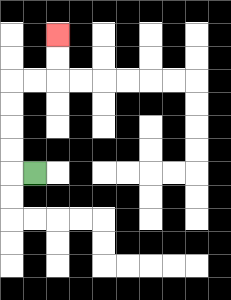{'start': '[1, 7]', 'end': '[2, 1]', 'path_directions': 'L,U,U,U,U,R,R,U,U', 'path_coordinates': '[[1, 7], [0, 7], [0, 6], [0, 5], [0, 4], [0, 3], [1, 3], [2, 3], [2, 2], [2, 1]]'}